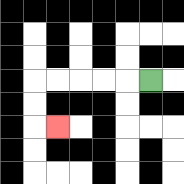{'start': '[6, 3]', 'end': '[2, 5]', 'path_directions': 'L,L,L,L,L,D,D,R', 'path_coordinates': '[[6, 3], [5, 3], [4, 3], [3, 3], [2, 3], [1, 3], [1, 4], [1, 5], [2, 5]]'}